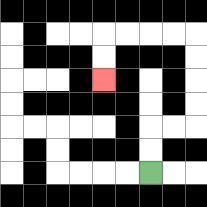{'start': '[6, 7]', 'end': '[4, 3]', 'path_directions': 'U,U,R,R,U,U,U,U,L,L,L,L,D,D', 'path_coordinates': '[[6, 7], [6, 6], [6, 5], [7, 5], [8, 5], [8, 4], [8, 3], [8, 2], [8, 1], [7, 1], [6, 1], [5, 1], [4, 1], [4, 2], [4, 3]]'}